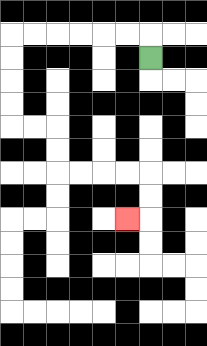{'start': '[6, 2]', 'end': '[5, 9]', 'path_directions': 'U,L,L,L,L,L,L,D,D,D,D,R,R,D,D,R,R,R,R,D,D,L', 'path_coordinates': '[[6, 2], [6, 1], [5, 1], [4, 1], [3, 1], [2, 1], [1, 1], [0, 1], [0, 2], [0, 3], [0, 4], [0, 5], [1, 5], [2, 5], [2, 6], [2, 7], [3, 7], [4, 7], [5, 7], [6, 7], [6, 8], [6, 9], [5, 9]]'}